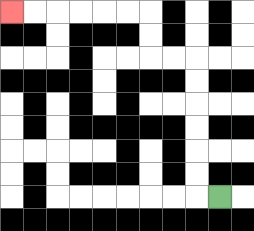{'start': '[9, 8]', 'end': '[0, 0]', 'path_directions': 'L,U,U,U,U,U,U,L,L,U,U,L,L,L,L,L,L', 'path_coordinates': '[[9, 8], [8, 8], [8, 7], [8, 6], [8, 5], [8, 4], [8, 3], [8, 2], [7, 2], [6, 2], [6, 1], [6, 0], [5, 0], [4, 0], [3, 0], [2, 0], [1, 0], [0, 0]]'}